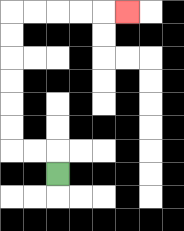{'start': '[2, 7]', 'end': '[5, 0]', 'path_directions': 'U,L,L,U,U,U,U,U,U,R,R,R,R,R', 'path_coordinates': '[[2, 7], [2, 6], [1, 6], [0, 6], [0, 5], [0, 4], [0, 3], [0, 2], [0, 1], [0, 0], [1, 0], [2, 0], [3, 0], [4, 0], [5, 0]]'}